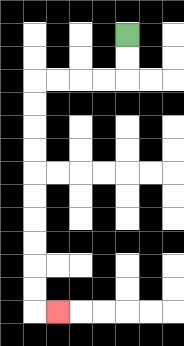{'start': '[5, 1]', 'end': '[2, 13]', 'path_directions': 'D,D,L,L,L,L,D,D,D,D,D,D,D,D,D,D,R', 'path_coordinates': '[[5, 1], [5, 2], [5, 3], [4, 3], [3, 3], [2, 3], [1, 3], [1, 4], [1, 5], [1, 6], [1, 7], [1, 8], [1, 9], [1, 10], [1, 11], [1, 12], [1, 13], [2, 13]]'}